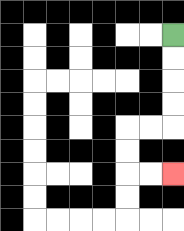{'start': '[7, 1]', 'end': '[7, 7]', 'path_directions': 'D,D,D,D,L,L,D,D,R,R', 'path_coordinates': '[[7, 1], [7, 2], [7, 3], [7, 4], [7, 5], [6, 5], [5, 5], [5, 6], [5, 7], [6, 7], [7, 7]]'}